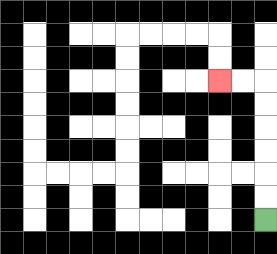{'start': '[11, 9]', 'end': '[9, 3]', 'path_directions': 'U,U,U,U,U,U,L,L', 'path_coordinates': '[[11, 9], [11, 8], [11, 7], [11, 6], [11, 5], [11, 4], [11, 3], [10, 3], [9, 3]]'}